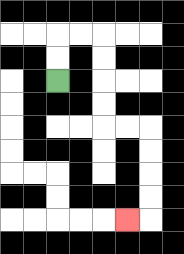{'start': '[2, 3]', 'end': '[5, 9]', 'path_directions': 'U,U,R,R,D,D,D,D,R,R,D,D,D,D,L', 'path_coordinates': '[[2, 3], [2, 2], [2, 1], [3, 1], [4, 1], [4, 2], [4, 3], [4, 4], [4, 5], [5, 5], [6, 5], [6, 6], [6, 7], [6, 8], [6, 9], [5, 9]]'}